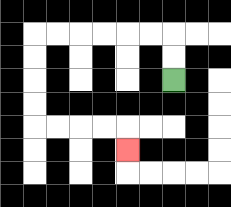{'start': '[7, 3]', 'end': '[5, 6]', 'path_directions': 'U,U,L,L,L,L,L,L,D,D,D,D,R,R,R,R,D', 'path_coordinates': '[[7, 3], [7, 2], [7, 1], [6, 1], [5, 1], [4, 1], [3, 1], [2, 1], [1, 1], [1, 2], [1, 3], [1, 4], [1, 5], [2, 5], [3, 5], [4, 5], [5, 5], [5, 6]]'}